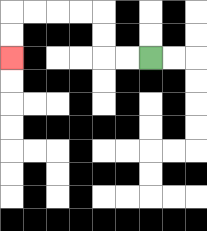{'start': '[6, 2]', 'end': '[0, 2]', 'path_directions': 'L,L,U,U,L,L,L,L,D,D', 'path_coordinates': '[[6, 2], [5, 2], [4, 2], [4, 1], [4, 0], [3, 0], [2, 0], [1, 0], [0, 0], [0, 1], [0, 2]]'}